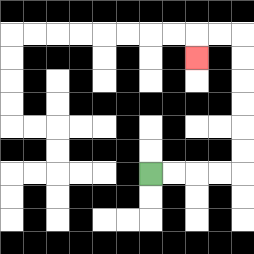{'start': '[6, 7]', 'end': '[8, 2]', 'path_directions': 'R,R,R,R,U,U,U,U,U,U,L,L,D', 'path_coordinates': '[[6, 7], [7, 7], [8, 7], [9, 7], [10, 7], [10, 6], [10, 5], [10, 4], [10, 3], [10, 2], [10, 1], [9, 1], [8, 1], [8, 2]]'}